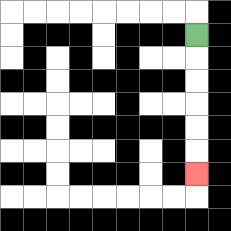{'start': '[8, 1]', 'end': '[8, 7]', 'path_directions': 'D,D,D,D,D,D', 'path_coordinates': '[[8, 1], [8, 2], [8, 3], [8, 4], [8, 5], [8, 6], [8, 7]]'}